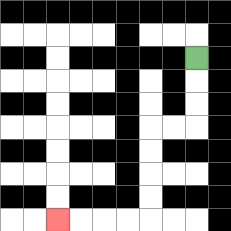{'start': '[8, 2]', 'end': '[2, 9]', 'path_directions': 'D,D,D,L,L,D,D,D,D,L,L,L,L', 'path_coordinates': '[[8, 2], [8, 3], [8, 4], [8, 5], [7, 5], [6, 5], [6, 6], [6, 7], [6, 8], [6, 9], [5, 9], [4, 9], [3, 9], [2, 9]]'}